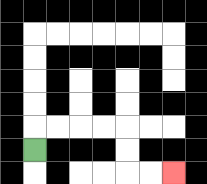{'start': '[1, 6]', 'end': '[7, 7]', 'path_directions': 'U,R,R,R,R,D,D,R,R', 'path_coordinates': '[[1, 6], [1, 5], [2, 5], [3, 5], [4, 5], [5, 5], [5, 6], [5, 7], [6, 7], [7, 7]]'}